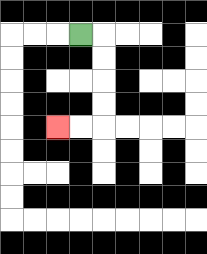{'start': '[3, 1]', 'end': '[2, 5]', 'path_directions': 'R,D,D,D,D,L,L', 'path_coordinates': '[[3, 1], [4, 1], [4, 2], [4, 3], [4, 4], [4, 5], [3, 5], [2, 5]]'}